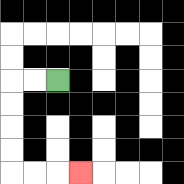{'start': '[2, 3]', 'end': '[3, 7]', 'path_directions': 'L,L,D,D,D,D,R,R,R', 'path_coordinates': '[[2, 3], [1, 3], [0, 3], [0, 4], [0, 5], [0, 6], [0, 7], [1, 7], [2, 7], [3, 7]]'}